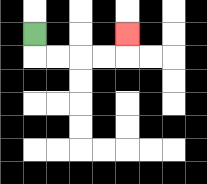{'start': '[1, 1]', 'end': '[5, 1]', 'path_directions': 'D,R,R,R,R,U', 'path_coordinates': '[[1, 1], [1, 2], [2, 2], [3, 2], [4, 2], [5, 2], [5, 1]]'}